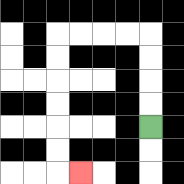{'start': '[6, 5]', 'end': '[3, 7]', 'path_directions': 'U,U,U,U,L,L,L,L,D,D,D,D,D,D,R', 'path_coordinates': '[[6, 5], [6, 4], [6, 3], [6, 2], [6, 1], [5, 1], [4, 1], [3, 1], [2, 1], [2, 2], [2, 3], [2, 4], [2, 5], [2, 6], [2, 7], [3, 7]]'}